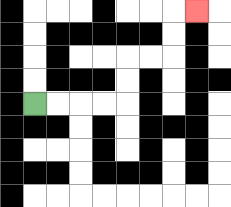{'start': '[1, 4]', 'end': '[8, 0]', 'path_directions': 'R,R,R,R,U,U,R,R,U,U,R', 'path_coordinates': '[[1, 4], [2, 4], [3, 4], [4, 4], [5, 4], [5, 3], [5, 2], [6, 2], [7, 2], [7, 1], [7, 0], [8, 0]]'}